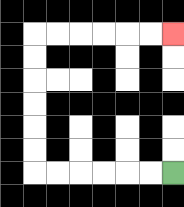{'start': '[7, 7]', 'end': '[7, 1]', 'path_directions': 'L,L,L,L,L,L,U,U,U,U,U,U,R,R,R,R,R,R', 'path_coordinates': '[[7, 7], [6, 7], [5, 7], [4, 7], [3, 7], [2, 7], [1, 7], [1, 6], [1, 5], [1, 4], [1, 3], [1, 2], [1, 1], [2, 1], [3, 1], [4, 1], [5, 1], [6, 1], [7, 1]]'}